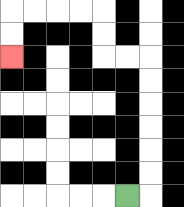{'start': '[5, 8]', 'end': '[0, 2]', 'path_directions': 'R,U,U,U,U,U,U,L,L,U,U,L,L,L,L,D,D', 'path_coordinates': '[[5, 8], [6, 8], [6, 7], [6, 6], [6, 5], [6, 4], [6, 3], [6, 2], [5, 2], [4, 2], [4, 1], [4, 0], [3, 0], [2, 0], [1, 0], [0, 0], [0, 1], [0, 2]]'}